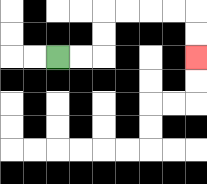{'start': '[2, 2]', 'end': '[8, 2]', 'path_directions': 'R,R,U,U,R,R,R,R,D,D', 'path_coordinates': '[[2, 2], [3, 2], [4, 2], [4, 1], [4, 0], [5, 0], [6, 0], [7, 0], [8, 0], [8, 1], [8, 2]]'}